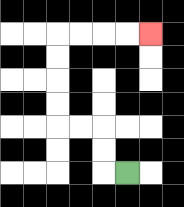{'start': '[5, 7]', 'end': '[6, 1]', 'path_directions': 'L,U,U,L,L,U,U,U,U,R,R,R,R', 'path_coordinates': '[[5, 7], [4, 7], [4, 6], [4, 5], [3, 5], [2, 5], [2, 4], [2, 3], [2, 2], [2, 1], [3, 1], [4, 1], [5, 1], [6, 1]]'}